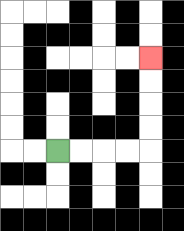{'start': '[2, 6]', 'end': '[6, 2]', 'path_directions': 'R,R,R,R,U,U,U,U', 'path_coordinates': '[[2, 6], [3, 6], [4, 6], [5, 6], [6, 6], [6, 5], [6, 4], [6, 3], [6, 2]]'}